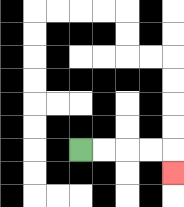{'start': '[3, 6]', 'end': '[7, 7]', 'path_directions': 'R,R,R,R,D', 'path_coordinates': '[[3, 6], [4, 6], [5, 6], [6, 6], [7, 6], [7, 7]]'}